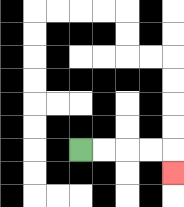{'start': '[3, 6]', 'end': '[7, 7]', 'path_directions': 'R,R,R,R,D', 'path_coordinates': '[[3, 6], [4, 6], [5, 6], [6, 6], [7, 6], [7, 7]]'}